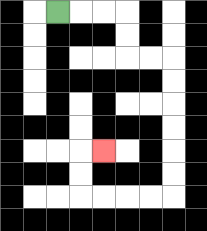{'start': '[2, 0]', 'end': '[4, 6]', 'path_directions': 'R,R,R,D,D,R,R,D,D,D,D,D,D,L,L,L,L,U,U,R', 'path_coordinates': '[[2, 0], [3, 0], [4, 0], [5, 0], [5, 1], [5, 2], [6, 2], [7, 2], [7, 3], [7, 4], [7, 5], [7, 6], [7, 7], [7, 8], [6, 8], [5, 8], [4, 8], [3, 8], [3, 7], [3, 6], [4, 6]]'}